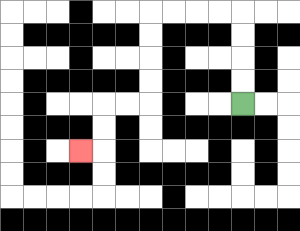{'start': '[10, 4]', 'end': '[3, 6]', 'path_directions': 'U,U,U,U,L,L,L,L,D,D,D,D,L,L,D,D,L', 'path_coordinates': '[[10, 4], [10, 3], [10, 2], [10, 1], [10, 0], [9, 0], [8, 0], [7, 0], [6, 0], [6, 1], [6, 2], [6, 3], [6, 4], [5, 4], [4, 4], [4, 5], [4, 6], [3, 6]]'}